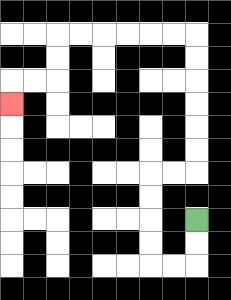{'start': '[8, 9]', 'end': '[0, 4]', 'path_directions': 'D,D,L,L,U,U,U,U,R,R,U,U,U,U,U,U,L,L,L,L,L,L,D,D,L,L,D', 'path_coordinates': '[[8, 9], [8, 10], [8, 11], [7, 11], [6, 11], [6, 10], [6, 9], [6, 8], [6, 7], [7, 7], [8, 7], [8, 6], [8, 5], [8, 4], [8, 3], [8, 2], [8, 1], [7, 1], [6, 1], [5, 1], [4, 1], [3, 1], [2, 1], [2, 2], [2, 3], [1, 3], [0, 3], [0, 4]]'}